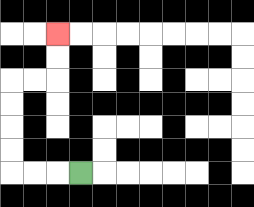{'start': '[3, 7]', 'end': '[2, 1]', 'path_directions': 'L,L,L,U,U,U,U,R,R,U,U', 'path_coordinates': '[[3, 7], [2, 7], [1, 7], [0, 7], [0, 6], [0, 5], [0, 4], [0, 3], [1, 3], [2, 3], [2, 2], [2, 1]]'}